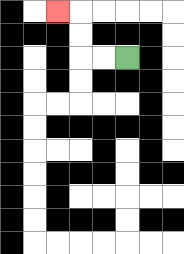{'start': '[5, 2]', 'end': '[2, 0]', 'path_directions': 'L,L,U,U,L', 'path_coordinates': '[[5, 2], [4, 2], [3, 2], [3, 1], [3, 0], [2, 0]]'}